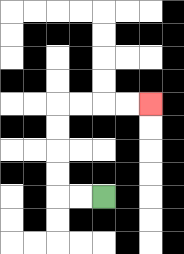{'start': '[4, 8]', 'end': '[6, 4]', 'path_directions': 'L,L,U,U,U,U,R,R,R,R', 'path_coordinates': '[[4, 8], [3, 8], [2, 8], [2, 7], [2, 6], [2, 5], [2, 4], [3, 4], [4, 4], [5, 4], [6, 4]]'}